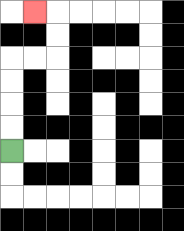{'start': '[0, 6]', 'end': '[1, 0]', 'path_directions': 'U,U,U,U,R,R,U,U,L', 'path_coordinates': '[[0, 6], [0, 5], [0, 4], [0, 3], [0, 2], [1, 2], [2, 2], [2, 1], [2, 0], [1, 0]]'}